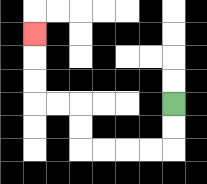{'start': '[7, 4]', 'end': '[1, 1]', 'path_directions': 'D,D,L,L,L,L,U,U,L,L,U,U,U', 'path_coordinates': '[[7, 4], [7, 5], [7, 6], [6, 6], [5, 6], [4, 6], [3, 6], [3, 5], [3, 4], [2, 4], [1, 4], [1, 3], [1, 2], [1, 1]]'}